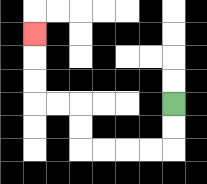{'start': '[7, 4]', 'end': '[1, 1]', 'path_directions': 'D,D,L,L,L,L,U,U,L,L,U,U,U', 'path_coordinates': '[[7, 4], [7, 5], [7, 6], [6, 6], [5, 6], [4, 6], [3, 6], [3, 5], [3, 4], [2, 4], [1, 4], [1, 3], [1, 2], [1, 1]]'}